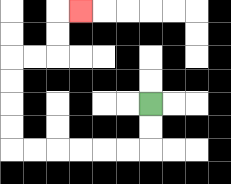{'start': '[6, 4]', 'end': '[3, 0]', 'path_directions': 'D,D,L,L,L,L,L,L,U,U,U,U,R,R,U,U,R', 'path_coordinates': '[[6, 4], [6, 5], [6, 6], [5, 6], [4, 6], [3, 6], [2, 6], [1, 6], [0, 6], [0, 5], [0, 4], [0, 3], [0, 2], [1, 2], [2, 2], [2, 1], [2, 0], [3, 0]]'}